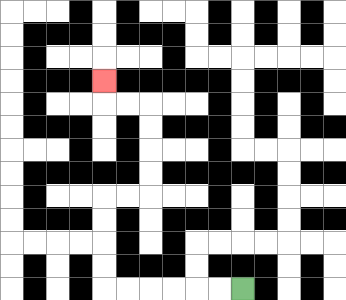{'start': '[10, 12]', 'end': '[4, 3]', 'path_directions': 'L,L,L,L,L,L,U,U,U,U,R,R,U,U,U,U,L,L,U', 'path_coordinates': '[[10, 12], [9, 12], [8, 12], [7, 12], [6, 12], [5, 12], [4, 12], [4, 11], [4, 10], [4, 9], [4, 8], [5, 8], [6, 8], [6, 7], [6, 6], [6, 5], [6, 4], [5, 4], [4, 4], [4, 3]]'}